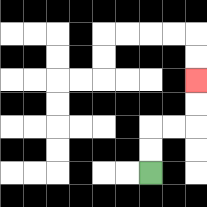{'start': '[6, 7]', 'end': '[8, 3]', 'path_directions': 'U,U,R,R,U,U', 'path_coordinates': '[[6, 7], [6, 6], [6, 5], [7, 5], [8, 5], [8, 4], [8, 3]]'}